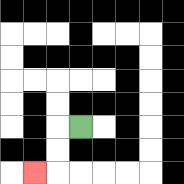{'start': '[3, 5]', 'end': '[1, 7]', 'path_directions': 'L,D,D,L', 'path_coordinates': '[[3, 5], [2, 5], [2, 6], [2, 7], [1, 7]]'}